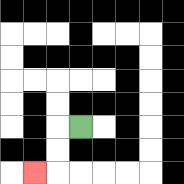{'start': '[3, 5]', 'end': '[1, 7]', 'path_directions': 'L,D,D,L', 'path_coordinates': '[[3, 5], [2, 5], [2, 6], [2, 7], [1, 7]]'}